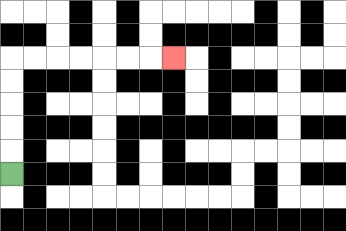{'start': '[0, 7]', 'end': '[7, 2]', 'path_directions': 'U,U,U,U,U,R,R,R,R,R,R,R', 'path_coordinates': '[[0, 7], [0, 6], [0, 5], [0, 4], [0, 3], [0, 2], [1, 2], [2, 2], [3, 2], [4, 2], [5, 2], [6, 2], [7, 2]]'}